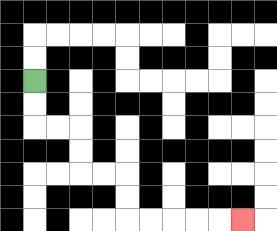{'start': '[1, 3]', 'end': '[10, 9]', 'path_directions': 'D,D,R,R,D,D,R,R,D,D,R,R,R,R,R', 'path_coordinates': '[[1, 3], [1, 4], [1, 5], [2, 5], [3, 5], [3, 6], [3, 7], [4, 7], [5, 7], [5, 8], [5, 9], [6, 9], [7, 9], [8, 9], [9, 9], [10, 9]]'}